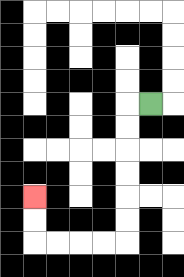{'start': '[6, 4]', 'end': '[1, 8]', 'path_directions': 'L,D,D,D,D,D,D,L,L,L,L,U,U', 'path_coordinates': '[[6, 4], [5, 4], [5, 5], [5, 6], [5, 7], [5, 8], [5, 9], [5, 10], [4, 10], [3, 10], [2, 10], [1, 10], [1, 9], [1, 8]]'}